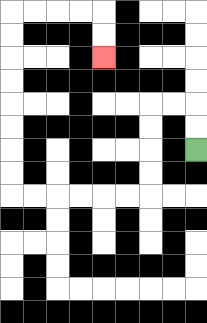{'start': '[8, 6]', 'end': '[4, 2]', 'path_directions': 'U,U,L,L,D,D,D,D,L,L,L,L,L,L,U,U,U,U,U,U,U,U,R,R,R,R,D,D', 'path_coordinates': '[[8, 6], [8, 5], [8, 4], [7, 4], [6, 4], [6, 5], [6, 6], [6, 7], [6, 8], [5, 8], [4, 8], [3, 8], [2, 8], [1, 8], [0, 8], [0, 7], [0, 6], [0, 5], [0, 4], [0, 3], [0, 2], [0, 1], [0, 0], [1, 0], [2, 0], [3, 0], [4, 0], [4, 1], [4, 2]]'}